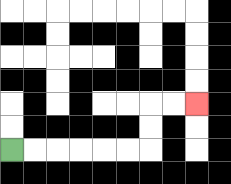{'start': '[0, 6]', 'end': '[8, 4]', 'path_directions': 'R,R,R,R,R,R,U,U,R,R', 'path_coordinates': '[[0, 6], [1, 6], [2, 6], [3, 6], [4, 6], [5, 6], [6, 6], [6, 5], [6, 4], [7, 4], [8, 4]]'}